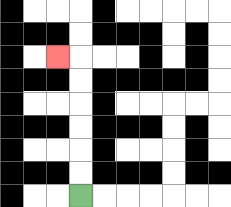{'start': '[3, 8]', 'end': '[2, 2]', 'path_directions': 'U,U,U,U,U,U,L', 'path_coordinates': '[[3, 8], [3, 7], [3, 6], [3, 5], [3, 4], [3, 3], [3, 2], [2, 2]]'}